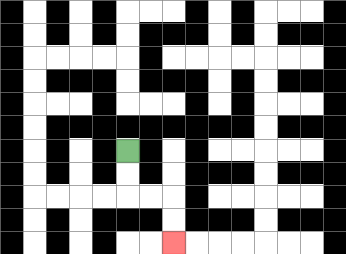{'start': '[5, 6]', 'end': '[7, 10]', 'path_directions': 'D,D,R,R,D,D', 'path_coordinates': '[[5, 6], [5, 7], [5, 8], [6, 8], [7, 8], [7, 9], [7, 10]]'}